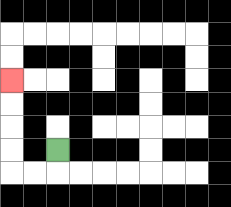{'start': '[2, 6]', 'end': '[0, 3]', 'path_directions': 'D,L,L,U,U,U,U', 'path_coordinates': '[[2, 6], [2, 7], [1, 7], [0, 7], [0, 6], [0, 5], [0, 4], [0, 3]]'}